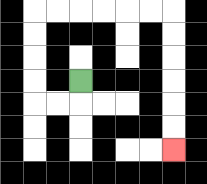{'start': '[3, 3]', 'end': '[7, 6]', 'path_directions': 'D,L,L,U,U,U,U,R,R,R,R,R,R,D,D,D,D,D,D', 'path_coordinates': '[[3, 3], [3, 4], [2, 4], [1, 4], [1, 3], [1, 2], [1, 1], [1, 0], [2, 0], [3, 0], [4, 0], [5, 0], [6, 0], [7, 0], [7, 1], [7, 2], [7, 3], [7, 4], [7, 5], [7, 6]]'}